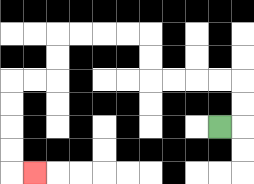{'start': '[9, 5]', 'end': '[1, 7]', 'path_directions': 'R,U,U,L,L,L,L,U,U,L,L,L,L,D,D,L,L,D,D,D,D,R', 'path_coordinates': '[[9, 5], [10, 5], [10, 4], [10, 3], [9, 3], [8, 3], [7, 3], [6, 3], [6, 2], [6, 1], [5, 1], [4, 1], [3, 1], [2, 1], [2, 2], [2, 3], [1, 3], [0, 3], [0, 4], [0, 5], [0, 6], [0, 7], [1, 7]]'}